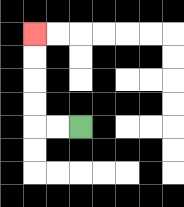{'start': '[3, 5]', 'end': '[1, 1]', 'path_directions': 'L,L,U,U,U,U', 'path_coordinates': '[[3, 5], [2, 5], [1, 5], [1, 4], [1, 3], [1, 2], [1, 1]]'}